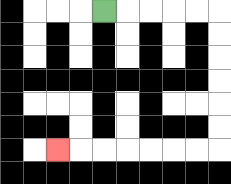{'start': '[4, 0]', 'end': '[2, 6]', 'path_directions': 'R,R,R,R,R,D,D,D,D,D,D,L,L,L,L,L,L,L', 'path_coordinates': '[[4, 0], [5, 0], [6, 0], [7, 0], [8, 0], [9, 0], [9, 1], [9, 2], [9, 3], [9, 4], [9, 5], [9, 6], [8, 6], [7, 6], [6, 6], [5, 6], [4, 6], [3, 6], [2, 6]]'}